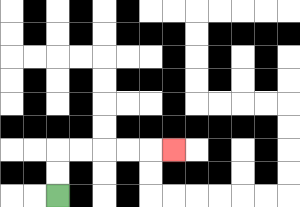{'start': '[2, 8]', 'end': '[7, 6]', 'path_directions': 'U,U,R,R,R,R,R', 'path_coordinates': '[[2, 8], [2, 7], [2, 6], [3, 6], [4, 6], [5, 6], [6, 6], [7, 6]]'}